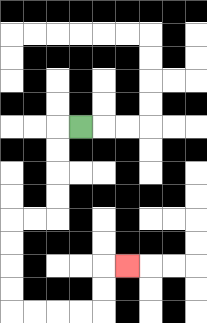{'start': '[3, 5]', 'end': '[5, 11]', 'path_directions': 'L,D,D,D,D,L,L,D,D,D,D,R,R,R,R,U,U,R', 'path_coordinates': '[[3, 5], [2, 5], [2, 6], [2, 7], [2, 8], [2, 9], [1, 9], [0, 9], [0, 10], [0, 11], [0, 12], [0, 13], [1, 13], [2, 13], [3, 13], [4, 13], [4, 12], [4, 11], [5, 11]]'}